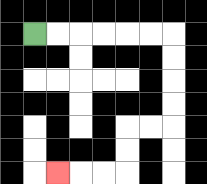{'start': '[1, 1]', 'end': '[2, 7]', 'path_directions': 'R,R,R,R,R,R,D,D,D,D,L,L,D,D,L,L,L', 'path_coordinates': '[[1, 1], [2, 1], [3, 1], [4, 1], [5, 1], [6, 1], [7, 1], [7, 2], [7, 3], [7, 4], [7, 5], [6, 5], [5, 5], [5, 6], [5, 7], [4, 7], [3, 7], [2, 7]]'}